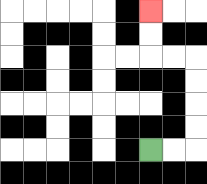{'start': '[6, 6]', 'end': '[6, 0]', 'path_directions': 'R,R,U,U,U,U,L,L,U,U', 'path_coordinates': '[[6, 6], [7, 6], [8, 6], [8, 5], [8, 4], [8, 3], [8, 2], [7, 2], [6, 2], [6, 1], [6, 0]]'}